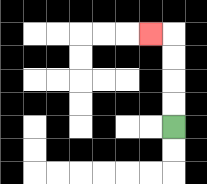{'start': '[7, 5]', 'end': '[6, 1]', 'path_directions': 'U,U,U,U,L', 'path_coordinates': '[[7, 5], [7, 4], [7, 3], [7, 2], [7, 1], [6, 1]]'}